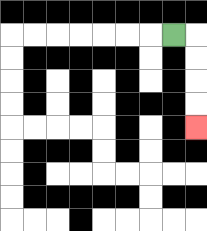{'start': '[7, 1]', 'end': '[8, 5]', 'path_directions': 'R,D,D,D,D', 'path_coordinates': '[[7, 1], [8, 1], [8, 2], [8, 3], [8, 4], [8, 5]]'}